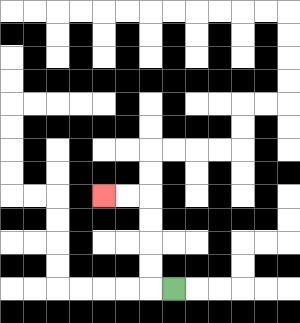{'start': '[7, 12]', 'end': '[4, 8]', 'path_directions': 'L,U,U,U,U,L,L', 'path_coordinates': '[[7, 12], [6, 12], [6, 11], [6, 10], [6, 9], [6, 8], [5, 8], [4, 8]]'}